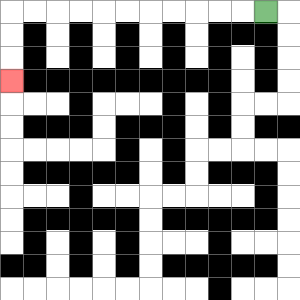{'start': '[11, 0]', 'end': '[0, 3]', 'path_directions': 'L,L,L,L,L,L,L,L,L,L,L,D,D,D', 'path_coordinates': '[[11, 0], [10, 0], [9, 0], [8, 0], [7, 0], [6, 0], [5, 0], [4, 0], [3, 0], [2, 0], [1, 0], [0, 0], [0, 1], [0, 2], [0, 3]]'}